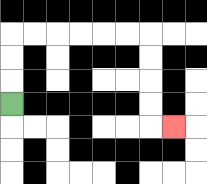{'start': '[0, 4]', 'end': '[7, 5]', 'path_directions': 'U,U,U,R,R,R,R,R,R,D,D,D,D,R', 'path_coordinates': '[[0, 4], [0, 3], [0, 2], [0, 1], [1, 1], [2, 1], [3, 1], [4, 1], [5, 1], [6, 1], [6, 2], [6, 3], [6, 4], [6, 5], [7, 5]]'}